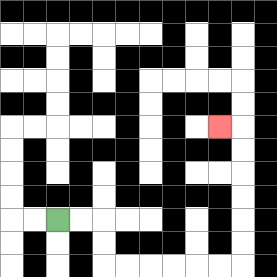{'start': '[2, 9]', 'end': '[9, 5]', 'path_directions': 'R,R,D,D,R,R,R,R,R,R,U,U,U,U,U,U,L', 'path_coordinates': '[[2, 9], [3, 9], [4, 9], [4, 10], [4, 11], [5, 11], [6, 11], [7, 11], [8, 11], [9, 11], [10, 11], [10, 10], [10, 9], [10, 8], [10, 7], [10, 6], [10, 5], [9, 5]]'}